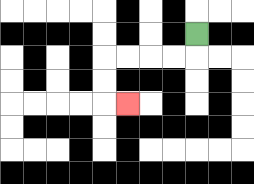{'start': '[8, 1]', 'end': '[5, 4]', 'path_directions': 'D,L,L,L,L,D,D,R', 'path_coordinates': '[[8, 1], [8, 2], [7, 2], [6, 2], [5, 2], [4, 2], [4, 3], [4, 4], [5, 4]]'}